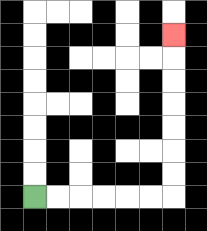{'start': '[1, 8]', 'end': '[7, 1]', 'path_directions': 'R,R,R,R,R,R,U,U,U,U,U,U,U', 'path_coordinates': '[[1, 8], [2, 8], [3, 8], [4, 8], [5, 8], [6, 8], [7, 8], [7, 7], [7, 6], [7, 5], [7, 4], [7, 3], [7, 2], [7, 1]]'}